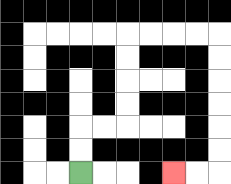{'start': '[3, 7]', 'end': '[7, 7]', 'path_directions': 'U,U,R,R,U,U,U,U,R,R,R,R,D,D,D,D,D,D,L,L', 'path_coordinates': '[[3, 7], [3, 6], [3, 5], [4, 5], [5, 5], [5, 4], [5, 3], [5, 2], [5, 1], [6, 1], [7, 1], [8, 1], [9, 1], [9, 2], [9, 3], [9, 4], [9, 5], [9, 6], [9, 7], [8, 7], [7, 7]]'}